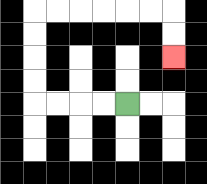{'start': '[5, 4]', 'end': '[7, 2]', 'path_directions': 'L,L,L,L,U,U,U,U,R,R,R,R,R,R,D,D', 'path_coordinates': '[[5, 4], [4, 4], [3, 4], [2, 4], [1, 4], [1, 3], [1, 2], [1, 1], [1, 0], [2, 0], [3, 0], [4, 0], [5, 0], [6, 0], [7, 0], [7, 1], [7, 2]]'}